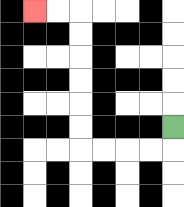{'start': '[7, 5]', 'end': '[1, 0]', 'path_directions': 'D,L,L,L,L,U,U,U,U,U,U,L,L', 'path_coordinates': '[[7, 5], [7, 6], [6, 6], [5, 6], [4, 6], [3, 6], [3, 5], [3, 4], [3, 3], [3, 2], [3, 1], [3, 0], [2, 0], [1, 0]]'}